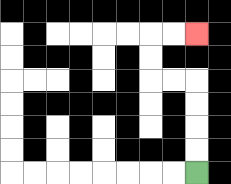{'start': '[8, 7]', 'end': '[8, 1]', 'path_directions': 'U,U,U,U,L,L,U,U,R,R', 'path_coordinates': '[[8, 7], [8, 6], [8, 5], [8, 4], [8, 3], [7, 3], [6, 3], [6, 2], [6, 1], [7, 1], [8, 1]]'}